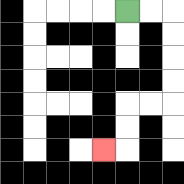{'start': '[5, 0]', 'end': '[4, 6]', 'path_directions': 'R,R,D,D,D,D,L,L,D,D,L', 'path_coordinates': '[[5, 0], [6, 0], [7, 0], [7, 1], [7, 2], [7, 3], [7, 4], [6, 4], [5, 4], [5, 5], [5, 6], [4, 6]]'}